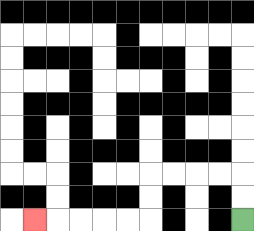{'start': '[10, 9]', 'end': '[1, 9]', 'path_directions': 'U,U,L,L,L,L,D,D,L,L,L,L,L', 'path_coordinates': '[[10, 9], [10, 8], [10, 7], [9, 7], [8, 7], [7, 7], [6, 7], [6, 8], [6, 9], [5, 9], [4, 9], [3, 9], [2, 9], [1, 9]]'}